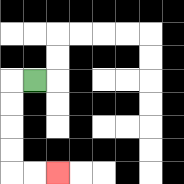{'start': '[1, 3]', 'end': '[2, 7]', 'path_directions': 'L,D,D,D,D,R,R', 'path_coordinates': '[[1, 3], [0, 3], [0, 4], [0, 5], [0, 6], [0, 7], [1, 7], [2, 7]]'}